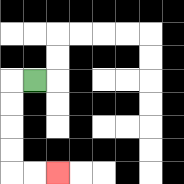{'start': '[1, 3]', 'end': '[2, 7]', 'path_directions': 'L,D,D,D,D,R,R', 'path_coordinates': '[[1, 3], [0, 3], [0, 4], [0, 5], [0, 6], [0, 7], [1, 7], [2, 7]]'}